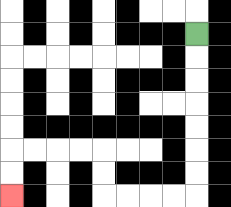{'start': '[8, 1]', 'end': '[0, 8]', 'path_directions': 'D,D,D,D,D,D,D,L,L,L,L,U,U,L,L,L,L,D,D', 'path_coordinates': '[[8, 1], [8, 2], [8, 3], [8, 4], [8, 5], [8, 6], [8, 7], [8, 8], [7, 8], [6, 8], [5, 8], [4, 8], [4, 7], [4, 6], [3, 6], [2, 6], [1, 6], [0, 6], [0, 7], [0, 8]]'}